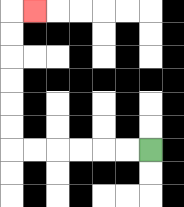{'start': '[6, 6]', 'end': '[1, 0]', 'path_directions': 'L,L,L,L,L,L,U,U,U,U,U,U,R', 'path_coordinates': '[[6, 6], [5, 6], [4, 6], [3, 6], [2, 6], [1, 6], [0, 6], [0, 5], [0, 4], [0, 3], [0, 2], [0, 1], [0, 0], [1, 0]]'}